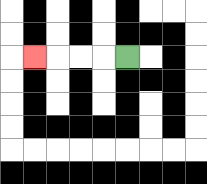{'start': '[5, 2]', 'end': '[1, 2]', 'path_directions': 'L,L,L,L', 'path_coordinates': '[[5, 2], [4, 2], [3, 2], [2, 2], [1, 2]]'}